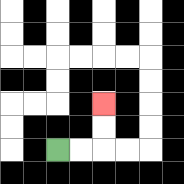{'start': '[2, 6]', 'end': '[4, 4]', 'path_directions': 'R,R,U,U', 'path_coordinates': '[[2, 6], [3, 6], [4, 6], [4, 5], [4, 4]]'}